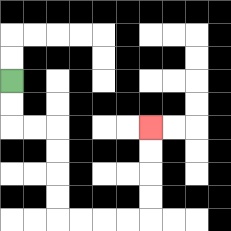{'start': '[0, 3]', 'end': '[6, 5]', 'path_directions': 'D,D,R,R,D,D,D,D,R,R,R,R,U,U,U,U', 'path_coordinates': '[[0, 3], [0, 4], [0, 5], [1, 5], [2, 5], [2, 6], [2, 7], [2, 8], [2, 9], [3, 9], [4, 9], [5, 9], [6, 9], [6, 8], [6, 7], [6, 6], [6, 5]]'}